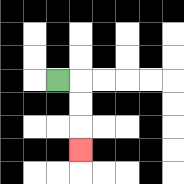{'start': '[2, 3]', 'end': '[3, 6]', 'path_directions': 'R,D,D,D', 'path_coordinates': '[[2, 3], [3, 3], [3, 4], [3, 5], [3, 6]]'}